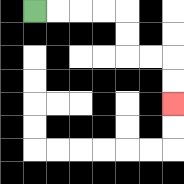{'start': '[1, 0]', 'end': '[7, 4]', 'path_directions': 'R,R,R,R,D,D,R,R,D,D', 'path_coordinates': '[[1, 0], [2, 0], [3, 0], [4, 0], [5, 0], [5, 1], [5, 2], [6, 2], [7, 2], [7, 3], [7, 4]]'}